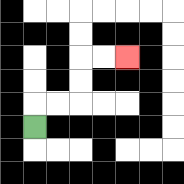{'start': '[1, 5]', 'end': '[5, 2]', 'path_directions': 'U,R,R,U,U,R,R', 'path_coordinates': '[[1, 5], [1, 4], [2, 4], [3, 4], [3, 3], [3, 2], [4, 2], [5, 2]]'}